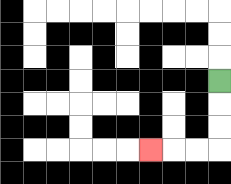{'start': '[9, 3]', 'end': '[6, 6]', 'path_directions': 'D,D,D,L,L,L', 'path_coordinates': '[[9, 3], [9, 4], [9, 5], [9, 6], [8, 6], [7, 6], [6, 6]]'}